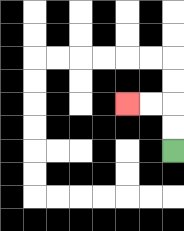{'start': '[7, 6]', 'end': '[5, 4]', 'path_directions': 'U,U,L,L', 'path_coordinates': '[[7, 6], [7, 5], [7, 4], [6, 4], [5, 4]]'}